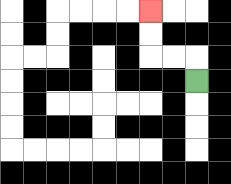{'start': '[8, 3]', 'end': '[6, 0]', 'path_directions': 'U,L,L,U,U', 'path_coordinates': '[[8, 3], [8, 2], [7, 2], [6, 2], [6, 1], [6, 0]]'}